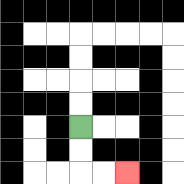{'start': '[3, 5]', 'end': '[5, 7]', 'path_directions': 'D,D,R,R', 'path_coordinates': '[[3, 5], [3, 6], [3, 7], [4, 7], [5, 7]]'}